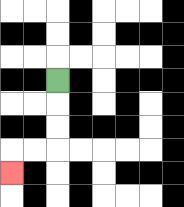{'start': '[2, 3]', 'end': '[0, 7]', 'path_directions': 'D,D,D,L,L,D', 'path_coordinates': '[[2, 3], [2, 4], [2, 5], [2, 6], [1, 6], [0, 6], [0, 7]]'}